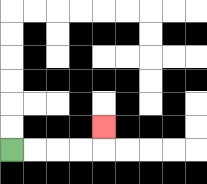{'start': '[0, 6]', 'end': '[4, 5]', 'path_directions': 'R,R,R,R,U', 'path_coordinates': '[[0, 6], [1, 6], [2, 6], [3, 6], [4, 6], [4, 5]]'}